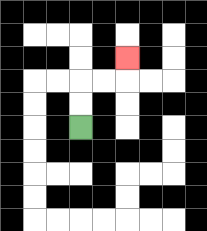{'start': '[3, 5]', 'end': '[5, 2]', 'path_directions': 'U,U,R,R,U', 'path_coordinates': '[[3, 5], [3, 4], [3, 3], [4, 3], [5, 3], [5, 2]]'}